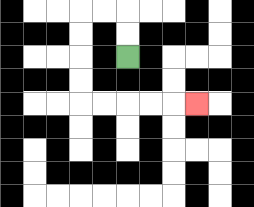{'start': '[5, 2]', 'end': '[8, 4]', 'path_directions': 'U,U,L,L,D,D,D,D,R,R,R,R,R', 'path_coordinates': '[[5, 2], [5, 1], [5, 0], [4, 0], [3, 0], [3, 1], [3, 2], [3, 3], [3, 4], [4, 4], [5, 4], [6, 4], [7, 4], [8, 4]]'}